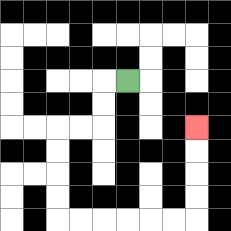{'start': '[5, 3]', 'end': '[8, 5]', 'path_directions': 'L,D,D,L,L,D,D,D,D,R,R,R,R,R,R,U,U,U,U', 'path_coordinates': '[[5, 3], [4, 3], [4, 4], [4, 5], [3, 5], [2, 5], [2, 6], [2, 7], [2, 8], [2, 9], [3, 9], [4, 9], [5, 9], [6, 9], [7, 9], [8, 9], [8, 8], [8, 7], [8, 6], [8, 5]]'}